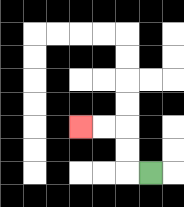{'start': '[6, 7]', 'end': '[3, 5]', 'path_directions': 'L,U,U,L,L', 'path_coordinates': '[[6, 7], [5, 7], [5, 6], [5, 5], [4, 5], [3, 5]]'}